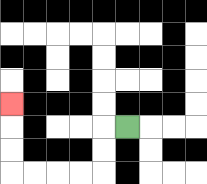{'start': '[5, 5]', 'end': '[0, 4]', 'path_directions': 'L,D,D,L,L,L,L,U,U,U', 'path_coordinates': '[[5, 5], [4, 5], [4, 6], [4, 7], [3, 7], [2, 7], [1, 7], [0, 7], [0, 6], [0, 5], [0, 4]]'}